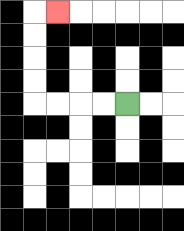{'start': '[5, 4]', 'end': '[2, 0]', 'path_directions': 'L,L,L,L,U,U,U,U,R', 'path_coordinates': '[[5, 4], [4, 4], [3, 4], [2, 4], [1, 4], [1, 3], [1, 2], [1, 1], [1, 0], [2, 0]]'}